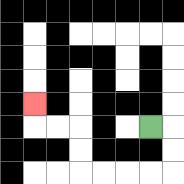{'start': '[6, 5]', 'end': '[1, 4]', 'path_directions': 'R,D,D,L,L,L,L,U,U,L,L,U', 'path_coordinates': '[[6, 5], [7, 5], [7, 6], [7, 7], [6, 7], [5, 7], [4, 7], [3, 7], [3, 6], [3, 5], [2, 5], [1, 5], [1, 4]]'}